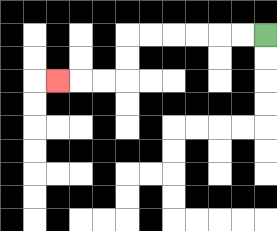{'start': '[11, 1]', 'end': '[2, 3]', 'path_directions': 'L,L,L,L,L,L,D,D,L,L,L', 'path_coordinates': '[[11, 1], [10, 1], [9, 1], [8, 1], [7, 1], [6, 1], [5, 1], [5, 2], [5, 3], [4, 3], [3, 3], [2, 3]]'}